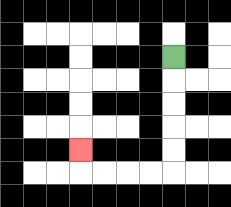{'start': '[7, 2]', 'end': '[3, 6]', 'path_directions': 'D,D,D,D,D,L,L,L,L,U', 'path_coordinates': '[[7, 2], [7, 3], [7, 4], [7, 5], [7, 6], [7, 7], [6, 7], [5, 7], [4, 7], [3, 7], [3, 6]]'}